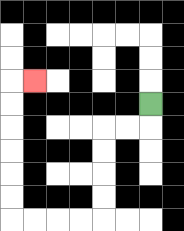{'start': '[6, 4]', 'end': '[1, 3]', 'path_directions': 'D,L,L,D,D,D,D,L,L,L,L,U,U,U,U,U,U,R', 'path_coordinates': '[[6, 4], [6, 5], [5, 5], [4, 5], [4, 6], [4, 7], [4, 8], [4, 9], [3, 9], [2, 9], [1, 9], [0, 9], [0, 8], [0, 7], [0, 6], [0, 5], [0, 4], [0, 3], [1, 3]]'}